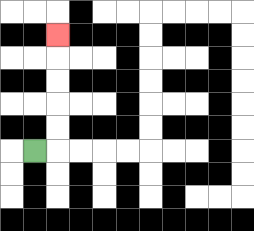{'start': '[1, 6]', 'end': '[2, 1]', 'path_directions': 'R,U,U,U,U,U', 'path_coordinates': '[[1, 6], [2, 6], [2, 5], [2, 4], [2, 3], [2, 2], [2, 1]]'}